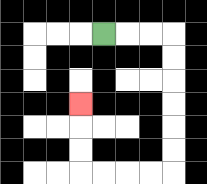{'start': '[4, 1]', 'end': '[3, 4]', 'path_directions': 'R,R,R,D,D,D,D,D,D,L,L,L,L,U,U,U', 'path_coordinates': '[[4, 1], [5, 1], [6, 1], [7, 1], [7, 2], [7, 3], [7, 4], [7, 5], [7, 6], [7, 7], [6, 7], [5, 7], [4, 7], [3, 7], [3, 6], [3, 5], [3, 4]]'}